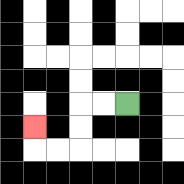{'start': '[5, 4]', 'end': '[1, 5]', 'path_directions': 'L,L,D,D,L,L,U', 'path_coordinates': '[[5, 4], [4, 4], [3, 4], [3, 5], [3, 6], [2, 6], [1, 6], [1, 5]]'}